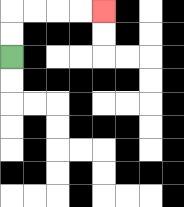{'start': '[0, 2]', 'end': '[4, 0]', 'path_directions': 'U,U,R,R,R,R', 'path_coordinates': '[[0, 2], [0, 1], [0, 0], [1, 0], [2, 0], [3, 0], [4, 0]]'}